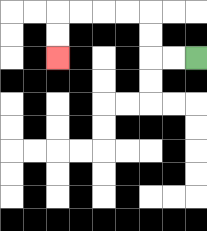{'start': '[8, 2]', 'end': '[2, 2]', 'path_directions': 'L,L,U,U,L,L,L,L,D,D', 'path_coordinates': '[[8, 2], [7, 2], [6, 2], [6, 1], [6, 0], [5, 0], [4, 0], [3, 0], [2, 0], [2, 1], [2, 2]]'}